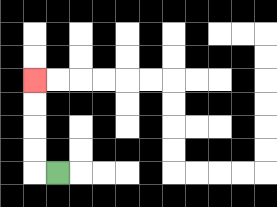{'start': '[2, 7]', 'end': '[1, 3]', 'path_directions': 'L,U,U,U,U', 'path_coordinates': '[[2, 7], [1, 7], [1, 6], [1, 5], [1, 4], [1, 3]]'}